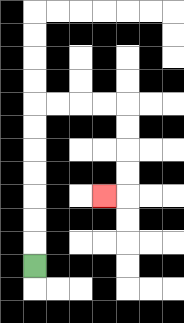{'start': '[1, 11]', 'end': '[4, 8]', 'path_directions': 'U,U,U,U,U,U,U,R,R,R,R,D,D,D,D,L', 'path_coordinates': '[[1, 11], [1, 10], [1, 9], [1, 8], [1, 7], [1, 6], [1, 5], [1, 4], [2, 4], [3, 4], [4, 4], [5, 4], [5, 5], [5, 6], [5, 7], [5, 8], [4, 8]]'}